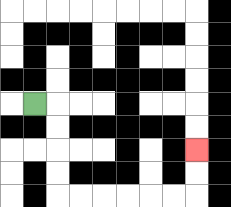{'start': '[1, 4]', 'end': '[8, 6]', 'path_directions': 'R,D,D,D,D,R,R,R,R,R,R,U,U', 'path_coordinates': '[[1, 4], [2, 4], [2, 5], [2, 6], [2, 7], [2, 8], [3, 8], [4, 8], [5, 8], [6, 8], [7, 8], [8, 8], [8, 7], [8, 6]]'}